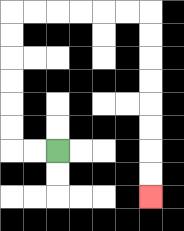{'start': '[2, 6]', 'end': '[6, 8]', 'path_directions': 'L,L,U,U,U,U,U,U,R,R,R,R,R,R,D,D,D,D,D,D,D,D', 'path_coordinates': '[[2, 6], [1, 6], [0, 6], [0, 5], [0, 4], [0, 3], [0, 2], [0, 1], [0, 0], [1, 0], [2, 0], [3, 0], [4, 0], [5, 0], [6, 0], [6, 1], [6, 2], [6, 3], [6, 4], [6, 5], [6, 6], [6, 7], [6, 8]]'}